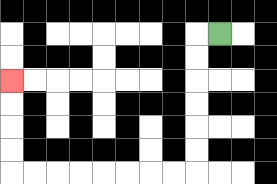{'start': '[9, 1]', 'end': '[0, 3]', 'path_directions': 'L,D,D,D,D,D,D,L,L,L,L,L,L,L,L,U,U,U,U', 'path_coordinates': '[[9, 1], [8, 1], [8, 2], [8, 3], [8, 4], [8, 5], [8, 6], [8, 7], [7, 7], [6, 7], [5, 7], [4, 7], [3, 7], [2, 7], [1, 7], [0, 7], [0, 6], [0, 5], [0, 4], [0, 3]]'}